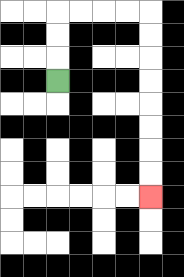{'start': '[2, 3]', 'end': '[6, 8]', 'path_directions': 'U,U,U,R,R,R,R,D,D,D,D,D,D,D,D', 'path_coordinates': '[[2, 3], [2, 2], [2, 1], [2, 0], [3, 0], [4, 0], [5, 0], [6, 0], [6, 1], [6, 2], [6, 3], [6, 4], [6, 5], [6, 6], [6, 7], [6, 8]]'}